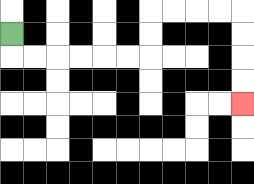{'start': '[0, 1]', 'end': '[10, 4]', 'path_directions': 'D,R,R,R,R,R,R,U,U,R,R,R,R,D,D,D,D', 'path_coordinates': '[[0, 1], [0, 2], [1, 2], [2, 2], [3, 2], [4, 2], [5, 2], [6, 2], [6, 1], [6, 0], [7, 0], [8, 0], [9, 0], [10, 0], [10, 1], [10, 2], [10, 3], [10, 4]]'}